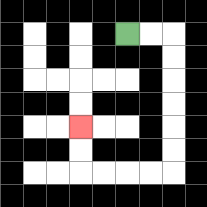{'start': '[5, 1]', 'end': '[3, 5]', 'path_directions': 'R,R,D,D,D,D,D,D,L,L,L,L,U,U', 'path_coordinates': '[[5, 1], [6, 1], [7, 1], [7, 2], [7, 3], [7, 4], [7, 5], [7, 6], [7, 7], [6, 7], [5, 7], [4, 7], [3, 7], [3, 6], [3, 5]]'}